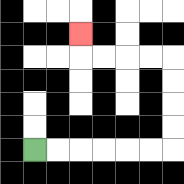{'start': '[1, 6]', 'end': '[3, 1]', 'path_directions': 'R,R,R,R,R,R,U,U,U,U,L,L,L,L,U', 'path_coordinates': '[[1, 6], [2, 6], [3, 6], [4, 6], [5, 6], [6, 6], [7, 6], [7, 5], [7, 4], [7, 3], [7, 2], [6, 2], [5, 2], [4, 2], [3, 2], [3, 1]]'}